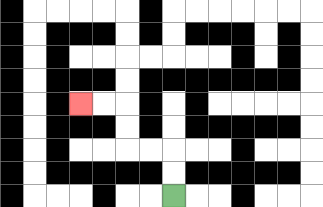{'start': '[7, 8]', 'end': '[3, 4]', 'path_directions': 'U,U,L,L,U,U,L,L', 'path_coordinates': '[[7, 8], [7, 7], [7, 6], [6, 6], [5, 6], [5, 5], [5, 4], [4, 4], [3, 4]]'}